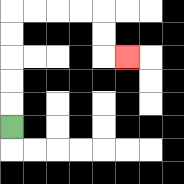{'start': '[0, 5]', 'end': '[5, 2]', 'path_directions': 'U,U,U,U,U,R,R,R,R,D,D,R', 'path_coordinates': '[[0, 5], [0, 4], [0, 3], [0, 2], [0, 1], [0, 0], [1, 0], [2, 0], [3, 0], [4, 0], [4, 1], [4, 2], [5, 2]]'}